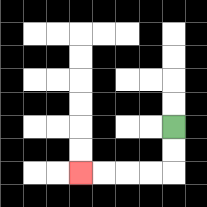{'start': '[7, 5]', 'end': '[3, 7]', 'path_directions': 'D,D,L,L,L,L', 'path_coordinates': '[[7, 5], [7, 6], [7, 7], [6, 7], [5, 7], [4, 7], [3, 7]]'}